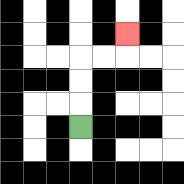{'start': '[3, 5]', 'end': '[5, 1]', 'path_directions': 'U,U,U,R,R,U', 'path_coordinates': '[[3, 5], [3, 4], [3, 3], [3, 2], [4, 2], [5, 2], [5, 1]]'}